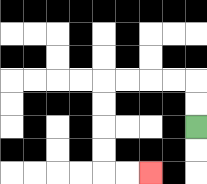{'start': '[8, 5]', 'end': '[6, 7]', 'path_directions': 'U,U,L,L,L,L,D,D,D,D,R,R', 'path_coordinates': '[[8, 5], [8, 4], [8, 3], [7, 3], [6, 3], [5, 3], [4, 3], [4, 4], [4, 5], [4, 6], [4, 7], [5, 7], [6, 7]]'}